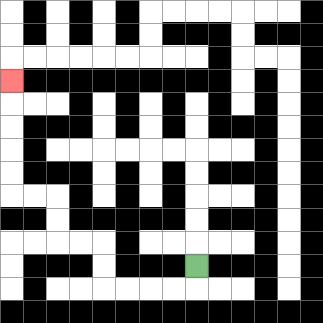{'start': '[8, 11]', 'end': '[0, 3]', 'path_directions': 'D,L,L,L,L,U,U,L,L,U,U,L,L,U,U,U,U,U', 'path_coordinates': '[[8, 11], [8, 12], [7, 12], [6, 12], [5, 12], [4, 12], [4, 11], [4, 10], [3, 10], [2, 10], [2, 9], [2, 8], [1, 8], [0, 8], [0, 7], [0, 6], [0, 5], [0, 4], [0, 3]]'}